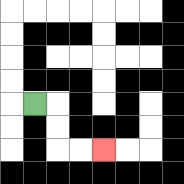{'start': '[1, 4]', 'end': '[4, 6]', 'path_directions': 'R,D,D,R,R', 'path_coordinates': '[[1, 4], [2, 4], [2, 5], [2, 6], [3, 6], [4, 6]]'}